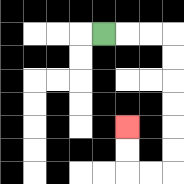{'start': '[4, 1]', 'end': '[5, 5]', 'path_directions': 'R,R,R,D,D,D,D,D,D,L,L,U,U', 'path_coordinates': '[[4, 1], [5, 1], [6, 1], [7, 1], [7, 2], [7, 3], [7, 4], [7, 5], [7, 6], [7, 7], [6, 7], [5, 7], [5, 6], [5, 5]]'}